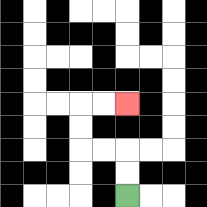{'start': '[5, 8]', 'end': '[5, 4]', 'path_directions': 'U,U,L,L,U,U,R,R', 'path_coordinates': '[[5, 8], [5, 7], [5, 6], [4, 6], [3, 6], [3, 5], [3, 4], [4, 4], [5, 4]]'}